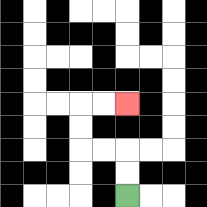{'start': '[5, 8]', 'end': '[5, 4]', 'path_directions': 'U,U,L,L,U,U,R,R', 'path_coordinates': '[[5, 8], [5, 7], [5, 6], [4, 6], [3, 6], [3, 5], [3, 4], [4, 4], [5, 4]]'}